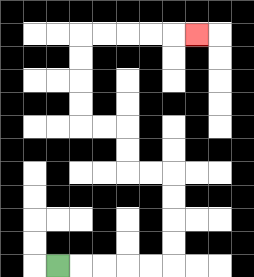{'start': '[2, 11]', 'end': '[8, 1]', 'path_directions': 'R,R,R,R,R,U,U,U,U,L,L,U,U,L,L,U,U,U,U,R,R,R,R,R', 'path_coordinates': '[[2, 11], [3, 11], [4, 11], [5, 11], [6, 11], [7, 11], [7, 10], [7, 9], [7, 8], [7, 7], [6, 7], [5, 7], [5, 6], [5, 5], [4, 5], [3, 5], [3, 4], [3, 3], [3, 2], [3, 1], [4, 1], [5, 1], [6, 1], [7, 1], [8, 1]]'}